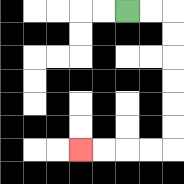{'start': '[5, 0]', 'end': '[3, 6]', 'path_directions': 'R,R,D,D,D,D,D,D,L,L,L,L', 'path_coordinates': '[[5, 0], [6, 0], [7, 0], [7, 1], [7, 2], [7, 3], [7, 4], [7, 5], [7, 6], [6, 6], [5, 6], [4, 6], [3, 6]]'}